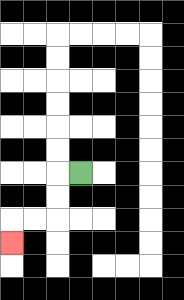{'start': '[3, 7]', 'end': '[0, 10]', 'path_directions': 'L,D,D,L,L,D', 'path_coordinates': '[[3, 7], [2, 7], [2, 8], [2, 9], [1, 9], [0, 9], [0, 10]]'}